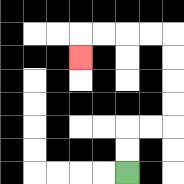{'start': '[5, 7]', 'end': '[3, 2]', 'path_directions': 'U,U,R,R,U,U,U,U,L,L,L,L,D', 'path_coordinates': '[[5, 7], [5, 6], [5, 5], [6, 5], [7, 5], [7, 4], [7, 3], [7, 2], [7, 1], [6, 1], [5, 1], [4, 1], [3, 1], [3, 2]]'}